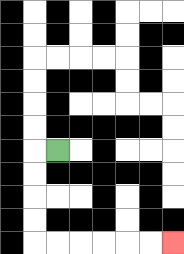{'start': '[2, 6]', 'end': '[7, 10]', 'path_directions': 'L,D,D,D,D,R,R,R,R,R,R', 'path_coordinates': '[[2, 6], [1, 6], [1, 7], [1, 8], [1, 9], [1, 10], [2, 10], [3, 10], [4, 10], [5, 10], [6, 10], [7, 10]]'}